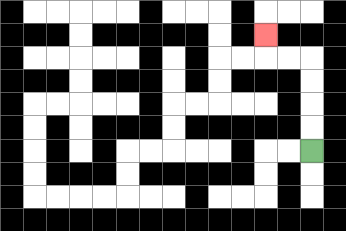{'start': '[13, 6]', 'end': '[11, 1]', 'path_directions': 'U,U,U,U,L,L,U', 'path_coordinates': '[[13, 6], [13, 5], [13, 4], [13, 3], [13, 2], [12, 2], [11, 2], [11, 1]]'}